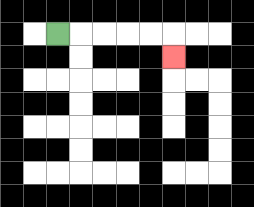{'start': '[2, 1]', 'end': '[7, 2]', 'path_directions': 'R,R,R,R,R,D', 'path_coordinates': '[[2, 1], [3, 1], [4, 1], [5, 1], [6, 1], [7, 1], [7, 2]]'}